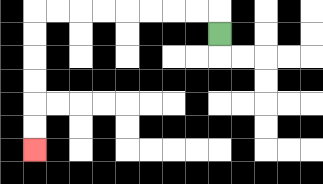{'start': '[9, 1]', 'end': '[1, 6]', 'path_directions': 'U,L,L,L,L,L,L,L,L,D,D,D,D,D,D', 'path_coordinates': '[[9, 1], [9, 0], [8, 0], [7, 0], [6, 0], [5, 0], [4, 0], [3, 0], [2, 0], [1, 0], [1, 1], [1, 2], [1, 3], [1, 4], [1, 5], [1, 6]]'}